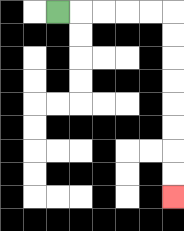{'start': '[2, 0]', 'end': '[7, 8]', 'path_directions': 'R,R,R,R,R,D,D,D,D,D,D,D,D', 'path_coordinates': '[[2, 0], [3, 0], [4, 0], [5, 0], [6, 0], [7, 0], [7, 1], [7, 2], [7, 3], [7, 4], [7, 5], [7, 6], [7, 7], [7, 8]]'}